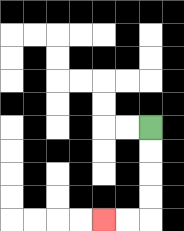{'start': '[6, 5]', 'end': '[4, 9]', 'path_directions': 'D,D,D,D,L,L', 'path_coordinates': '[[6, 5], [6, 6], [6, 7], [6, 8], [6, 9], [5, 9], [4, 9]]'}